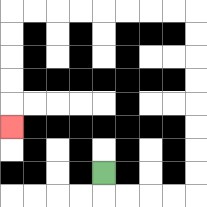{'start': '[4, 7]', 'end': '[0, 5]', 'path_directions': 'D,R,R,R,R,U,U,U,U,U,U,U,U,L,L,L,L,L,L,L,L,D,D,D,D,D', 'path_coordinates': '[[4, 7], [4, 8], [5, 8], [6, 8], [7, 8], [8, 8], [8, 7], [8, 6], [8, 5], [8, 4], [8, 3], [8, 2], [8, 1], [8, 0], [7, 0], [6, 0], [5, 0], [4, 0], [3, 0], [2, 0], [1, 0], [0, 0], [0, 1], [0, 2], [0, 3], [0, 4], [0, 5]]'}